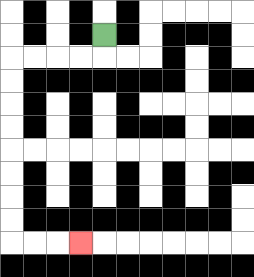{'start': '[4, 1]', 'end': '[3, 10]', 'path_directions': 'D,L,L,L,L,D,D,D,D,D,D,D,D,R,R,R', 'path_coordinates': '[[4, 1], [4, 2], [3, 2], [2, 2], [1, 2], [0, 2], [0, 3], [0, 4], [0, 5], [0, 6], [0, 7], [0, 8], [0, 9], [0, 10], [1, 10], [2, 10], [3, 10]]'}